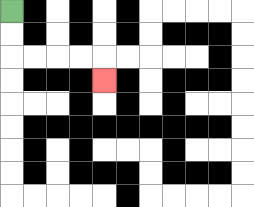{'start': '[0, 0]', 'end': '[4, 3]', 'path_directions': 'D,D,R,R,R,R,D', 'path_coordinates': '[[0, 0], [0, 1], [0, 2], [1, 2], [2, 2], [3, 2], [4, 2], [4, 3]]'}